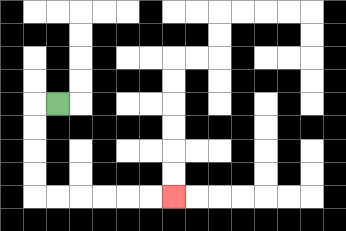{'start': '[2, 4]', 'end': '[7, 8]', 'path_directions': 'L,D,D,D,D,R,R,R,R,R,R', 'path_coordinates': '[[2, 4], [1, 4], [1, 5], [1, 6], [1, 7], [1, 8], [2, 8], [3, 8], [4, 8], [5, 8], [6, 8], [7, 8]]'}